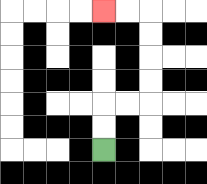{'start': '[4, 6]', 'end': '[4, 0]', 'path_directions': 'U,U,R,R,U,U,U,U,L,L', 'path_coordinates': '[[4, 6], [4, 5], [4, 4], [5, 4], [6, 4], [6, 3], [6, 2], [6, 1], [6, 0], [5, 0], [4, 0]]'}